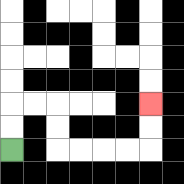{'start': '[0, 6]', 'end': '[6, 4]', 'path_directions': 'U,U,R,R,D,D,R,R,R,R,U,U', 'path_coordinates': '[[0, 6], [0, 5], [0, 4], [1, 4], [2, 4], [2, 5], [2, 6], [3, 6], [4, 6], [5, 6], [6, 6], [6, 5], [6, 4]]'}